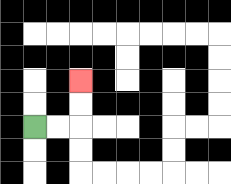{'start': '[1, 5]', 'end': '[3, 3]', 'path_directions': 'R,R,U,U', 'path_coordinates': '[[1, 5], [2, 5], [3, 5], [3, 4], [3, 3]]'}